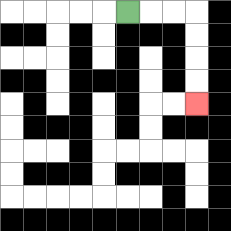{'start': '[5, 0]', 'end': '[8, 4]', 'path_directions': 'R,R,R,D,D,D,D', 'path_coordinates': '[[5, 0], [6, 0], [7, 0], [8, 0], [8, 1], [8, 2], [8, 3], [8, 4]]'}